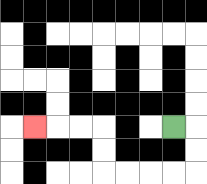{'start': '[7, 5]', 'end': '[1, 5]', 'path_directions': 'R,D,D,L,L,L,L,U,U,L,L,L', 'path_coordinates': '[[7, 5], [8, 5], [8, 6], [8, 7], [7, 7], [6, 7], [5, 7], [4, 7], [4, 6], [4, 5], [3, 5], [2, 5], [1, 5]]'}